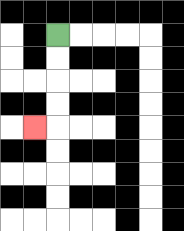{'start': '[2, 1]', 'end': '[1, 5]', 'path_directions': 'D,D,D,D,L', 'path_coordinates': '[[2, 1], [2, 2], [2, 3], [2, 4], [2, 5], [1, 5]]'}